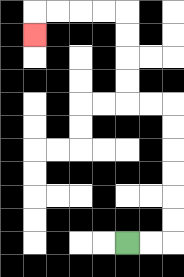{'start': '[5, 10]', 'end': '[1, 1]', 'path_directions': 'R,R,U,U,U,U,U,U,L,L,U,U,U,U,L,L,L,L,D', 'path_coordinates': '[[5, 10], [6, 10], [7, 10], [7, 9], [7, 8], [7, 7], [7, 6], [7, 5], [7, 4], [6, 4], [5, 4], [5, 3], [5, 2], [5, 1], [5, 0], [4, 0], [3, 0], [2, 0], [1, 0], [1, 1]]'}